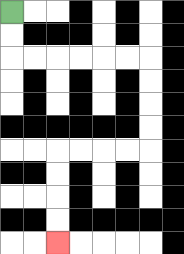{'start': '[0, 0]', 'end': '[2, 10]', 'path_directions': 'D,D,R,R,R,R,R,R,D,D,D,D,L,L,L,L,D,D,D,D', 'path_coordinates': '[[0, 0], [0, 1], [0, 2], [1, 2], [2, 2], [3, 2], [4, 2], [5, 2], [6, 2], [6, 3], [6, 4], [6, 5], [6, 6], [5, 6], [4, 6], [3, 6], [2, 6], [2, 7], [2, 8], [2, 9], [2, 10]]'}